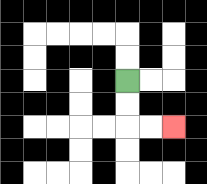{'start': '[5, 3]', 'end': '[7, 5]', 'path_directions': 'D,D,R,R', 'path_coordinates': '[[5, 3], [5, 4], [5, 5], [6, 5], [7, 5]]'}